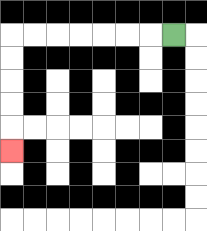{'start': '[7, 1]', 'end': '[0, 6]', 'path_directions': 'L,L,L,L,L,L,L,D,D,D,D,D', 'path_coordinates': '[[7, 1], [6, 1], [5, 1], [4, 1], [3, 1], [2, 1], [1, 1], [0, 1], [0, 2], [0, 3], [0, 4], [0, 5], [0, 6]]'}